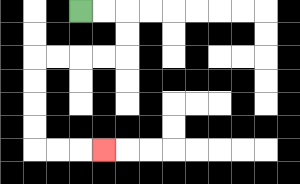{'start': '[3, 0]', 'end': '[4, 6]', 'path_directions': 'R,R,D,D,L,L,L,L,D,D,D,D,R,R,R', 'path_coordinates': '[[3, 0], [4, 0], [5, 0], [5, 1], [5, 2], [4, 2], [3, 2], [2, 2], [1, 2], [1, 3], [1, 4], [1, 5], [1, 6], [2, 6], [3, 6], [4, 6]]'}